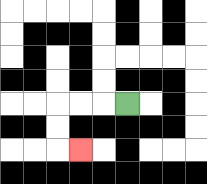{'start': '[5, 4]', 'end': '[3, 6]', 'path_directions': 'L,L,L,D,D,R', 'path_coordinates': '[[5, 4], [4, 4], [3, 4], [2, 4], [2, 5], [2, 6], [3, 6]]'}